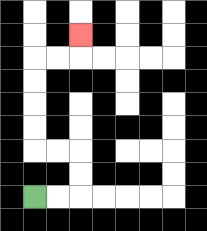{'start': '[1, 8]', 'end': '[3, 1]', 'path_directions': 'R,R,U,U,L,L,U,U,U,U,R,R,U', 'path_coordinates': '[[1, 8], [2, 8], [3, 8], [3, 7], [3, 6], [2, 6], [1, 6], [1, 5], [1, 4], [1, 3], [1, 2], [2, 2], [3, 2], [3, 1]]'}